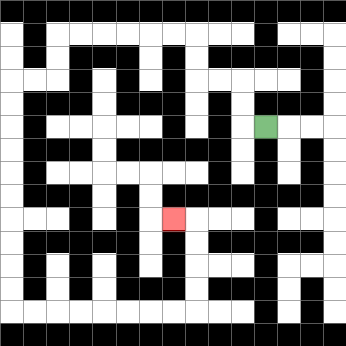{'start': '[11, 5]', 'end': '[7, 9]', 'path_directions': 'L,U,U,L,L,U,U,L,L,L,L,L,L,D,D,L,L,D,D,D,D,D,D,D,D,D,D,R,R,R,R,R,R,R,R,U,U,U,U,L', 'path_coordinates': '[[11, 5], [10, 5], [10, 4], [10, 3], [9, 3], [8, 3], [8, 2], [8, 1], [7, 1], [6, 1], [5, 1], [4, 1], [3, 1], [2, 1], [2, 2], [2, 3], [1, 3], [0, 3], [0, 4], [0, 5], [0, 6], [0, 7], [0, 8], [0, 9], [0, 10], [0, 11], [0, 12], [0, 13], [1, 13], [2, 13], [3, 13], [4, 13], [5, 13], [6, 13], [7, 13], [8, 13], [8, 12], [8, 11], [8, 10], [8, 9], [7, 9]]'}